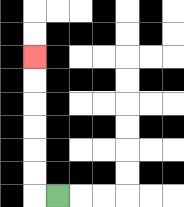{'start': '[2, 8]', 'end': '[1, 2]', 'path_directions': 'L,U,U,U,U,U,U', 'path_coordinates': '[[2, 8], [1, 8], [1, 7], [1, 6], [1, 5], [1, 4], [1, 3], [1, 2]]'}